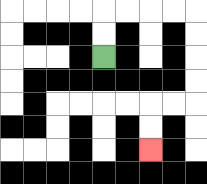{'start': '[4, 2]', 'end': '[6, 6]', 'path_directions': 'U,U,R,R,R,R,D,D,D,D,L,L,D,D', 'path_coordinates': '[[4, 2], [4, 1], [4, 0], [5, 0], [6, 0], [7, 0], [8, 0], [8, 1], [8, 2], [8, 3], [8, 4], [7, 4], [6, 4], [6, 5], [6, 6]]'}